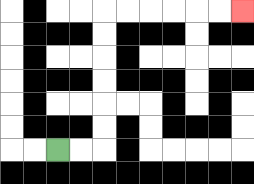{'start': '[2, 6]', 'end': '[10, 0]', 'path_directions': 'R,R,U,U,U,U,U,U,R,R,R,R,R,R', 'path_coordinates': '[[2, 6], [3, 6], [4, 6], [4, 5], [4, 4], [4, 3], [4, 2], [4, 1], [4, 0], [5, 0], [6, 0], [7, 0], [8, 0], [9, 0], [10, 0]]'}